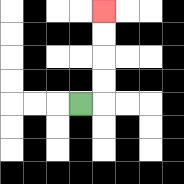{'start': '[3, 4]', 'end': '[4, 0]', 'path_directions': 'R,U,U,U,U', 'path_coordinates': '[[3, 4], [4, 4], [4, 3], [4, 2], [4, 1], [4, 0]]'}